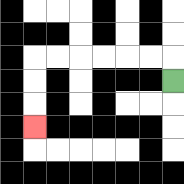{'start': '[7, 3]', 'end': '[1, 5]', 'path_directions': 'U,L,L,L,L,L,L,D,D,D', 'path_coordinates': '[[7, 3], [7, 2], [6, 2], [5, 2], [4, 2], [3, 2], [2, 2], [1, 2], [1, 3], [1, 4], [1, 5]]'}